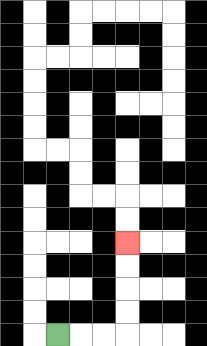{'start': '[2, 14]', 'end': '[5, 10]', 'path_directions': 'R,R,R,U,U,U,U', 'path_coordinates': '[[2, 14], [3, 14], [4, 14], [5, 14], [5, 13], [5, 12], [5, 11], [5, 10]]'}